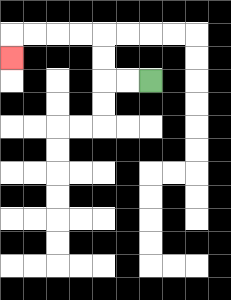{'start': '[6, 3]', 'end': '[0, 2]', 'path_directions': 'L,L,U,U,L,L,L,L,D', 'path_coordinates': '[[6, 3], [5, 3], [4, 3], [4, 2], [4, 1], [3, 1], [2, 1], [1, 1], [0, 1], [0, 2]]'}